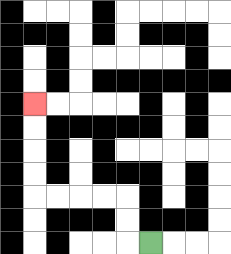{'start': '[6, 10]', 'end': '[1, 4]', 'path_directions': 'L,U,U,L,L,L,L,U,U,U,U', 'path_coordinates': '[[6, 10], [5, 10], [5, 9], [5, 8], [4, 8], [3, 8], [2, 8], [1, 8], [1, 7], [1, 6], [1, 5], [1, 4]]'}